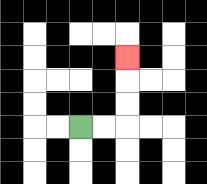{'start': '[3, 5]', 'end': '[5, 2]', 'path_directions': 'R,R,U,U,U', 'path_coordinates': '[[3, 5], [4, 5], [5, 5], [5, 4], [5, 3], [5, 2]]'}